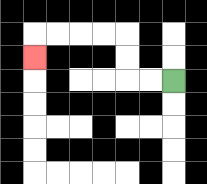{'start': '[7, 3]', 'end': '[1, 2]', 'path_directions': 'L,L,U,U,L,L,L,L,D', 'path_coordinates': '[[7, 3], [6, 3], [5, 3], [5, 2], [5, 1], [4, 1], [3, 1], [2, 1], [1, 1], [1, 2]]'}